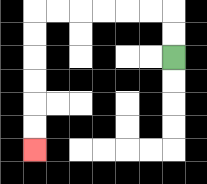{'start': '[7, 2]', 'end': '[1, 6]', 'path_directions': 'U,U,L,L,L,L,L,L,D,D,D,D,D,D', 'path_coordinates': '[[7, 2], [7, 1], [7, 0], [6, 0], [5, 0], [4, 0], [3, 0], [2, 0], [1, 0], [1, 1], [1, 2], [1, 3], [1, 4], [1, 5], [1, 6]]'}